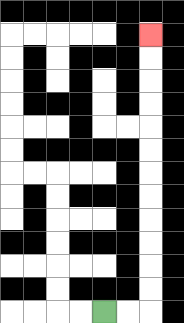{'start': '[4, 13]', 'end': '[6, 1]', 'path_directions': 'R,R,U,U,U,U,U,U,U,U,U,U,U,U', 'path_coordinates': '[[4, 13], [5, 13], [6, 13], [6, 12], [6, 11], [6, 10], [6, 9], [6, 8], [6, 7], [6, 6], [6, 5], [6, 4], [6, 3], [6, 2], [6, 1]]'}